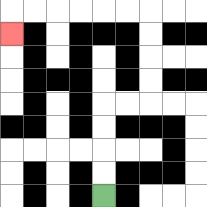{'start': '[4, 8]', 'end': '[0, 1]', 'path_directions': 'U,U,U,U,R,R,U,U,U,U,L,L,L,L,L,L,D', 'path_coordinates': '[[4, 8], [4, 7], [4, 6], [4, 5], [4, 4], [5, 4], [6, 4], [6, 3], [6, 2], [6, 1], [6, 0], [5, 0], [4, 0], [3, 0], [2, 0], [1, 0], [0, 0], [0, 1]]'}